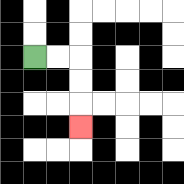{'start': '[1, 2]', 'end': '[3, 5]', 'path_directions': 'R,R,D,D,D', 'path_coordinates': '[[1, 2], [2, 2], [3, 2], [3, 3], [3, 4], [3, 5]]'}